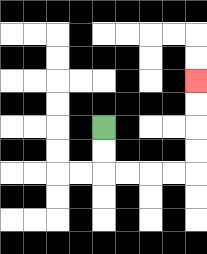{'start': '[4, 5]', 'end': '[8, 3]', 'path_directions': 'D,D,R,R,R,R,U,U,U,U', 'path_coordinates': '[[4, 5], [4, 6], [4, 7], [5, 7], [6, 7], [7, 7], [8, 7], [8, 6], [8, 5], [8, 4], [8, 3]]'}